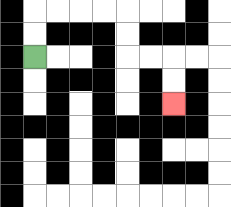{'start': '[1, 2]', 'end': '[7, 4]', 'path_directions': 'U,U,R,R,R,R,D,D,R,R,D,D', 'path_coordinates': '[[1, 2], [1, 1], [1, 0], [2, 0], [3, 0], [4, 0], [5, 0], [5, 1], [5, 2], [6, 2], [7, 2], [7, 3], [7, 4]]'}